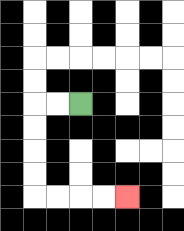{'start': '[3, 4]', 'end': '[5, 8]', 'path_directions': 'L,L,D,D,D,D,R,R,R,R', 'path_coordinates': '[[3, 4], [2, 4], [1, 4], [1, 5], [1, 6], [1, 7], [1, 8], [2, 8], [3, 8], [4, 8], [5, 8]]'}